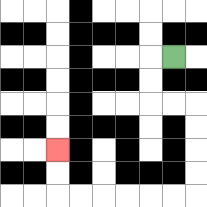{'start': '[7, 2]', 'end': '[2, 6]', 'path_directions': 'L,D,D,R,R,D,D,D,D,L,L,L,L,L,L,U,U', 'path_coordinates': '[[7, 2], [6, 2], [6, 3], [6, 4], [7, 4], [8, 4], [8, 5], [8, 6], [8, 7], [8, 8], [7, 8], [6, 8], [5, 8], [4, 8], [3, 8], [2, 8], [2, 7], [2, 6]]'}